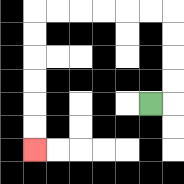{'start': '[6, 4]', 'end': '[1, 6]', 'path_directions': 'R,U,U,U,U,L,L,L,L,L,L,D,D,D,D,D,D', 'path_coordinates': '[[6, 4], [7, 4], [7, 3], [7, 2], [7, 1], [7, 0], [6, 0], [5, 0], [4, 0], [3, 0], [2, 0], [1, 0], [1, 1], [1, 2], [1, 3], [1, 4], [1, 5], [1, 6]]'}